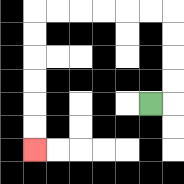{'start': '[6, 4]', 'end': '[1, 6]', 'path_directions': 'R,U,U,U,U,L,L,L,L,L,L,D,D,D,D,D,D', 'path_coordinates': '[[6, 4], [7, 4], [7, 3], [7, 2], [7, 1], [7, 0], [6, 0], [5, 0], [4, 0], [3, 0], [2, 0], [1, 0], [1, 1], [1, 2], [1, 3], [1, 4], [1, 5], [1, 6]]'}